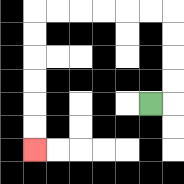{'start': '[6, 4]', 'end': '[1, 6]', 'path_directions': 'R,U,U,U,U,L,L,L,L,L,L,D,D,D,D,D,D', 'path_coordinates': '[[6, 4], [7, 4], [7, 3], [7, 2], [7, 1], [7, 0], [6, 0], [5, 0], [4, 0], [3, 0], [2, 0], [1, 0], [1, 1], [1, 2], [1, 3], [1, 4], [1, 5], [1, 6]]'}